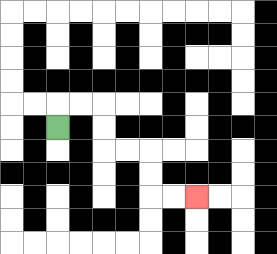{'start': '[2, 5]', 'end': '[8, 8]', 'path_directions': 'U,R,R,D,D,R,R,D,D,R,R', 'path_coordinates': '[[2, 5], [2, 4], [3, 4], [4, 4], [4, 5], [4, 6], [5, 6], [6, 6], [6, 7], [6, 8], [7, 8], [8, 8]]'}